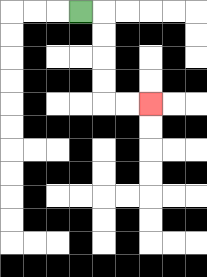{'start': '[3, 0]', 'end': '[6, 4]', 'path_directions': 'R,D,D,D,D,R,R', 'path_coordinates': '[[3, 0], [4, 0], [4, 1], [4, 2], [4, 3], [4, 4], [5, 4], [6, 4]]'}